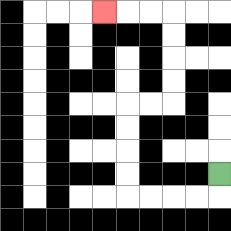{'start': '[9, 7]', 'end': '[4, 0]', 'path_directions': 'D,L,L,L,L,U,U,U,U,R,R,U,U,U,U,L,L,L', 'path_coordinates': '[[9, 7], [9, 8], [8, 8], [7, 8], [6, 8], [5, 8], [5, 7], [5, 6], [5, 5], [5, 4], [6, 4], [7, 4], [7, 3], [7, 2], [7, 1], [7, 0], [6, 0], [5, 0], [4, 0]]'}